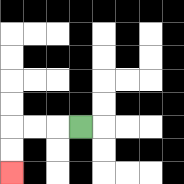{'start': '[3, 5]', 'end': '[0, 7]', 'path_directions': 'L,L,L,D,D', 'path_coordinates': '[[3, 5], [2, 5], [1, 5], [0, 5], [0, 6], [0, 7]]'}